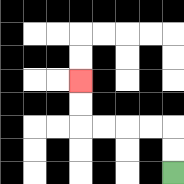{'start': '[7, 7]', 'end': '[3, 3]', 'path_directions': 'U,U,L,L,L,L,U,U', 'path_coordinates': '[[7, 7], [7, 6], [7, 5], [6, 5], [5, 5], [4, 5], [3, 5], [3, 4], [3, 3]]'}